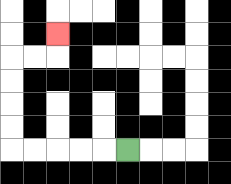{'start': '[5, 6]', 'end': '[2, 1]', 'path_directions': 'L,L,L,L,L,U,U,U,U,R,R,U', 'path_coordinates': '[[5, 6], [4, 6], [3, 6], [2, 6], [1, 6], [0, 6], [0, 5], [0, 4], [0, 3], [0, 2], [1, 2], [2, 2], [2, 1]]'}